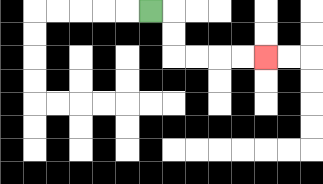{'start': '[6, 0]', 'end': '[11, 2]', 'path_directions': 'R,D,D,R,R,R,R', 'path_coordinates': '[[6, 0], [7, 0], [7, 1], [7, 2], [8, 2], [9, 2], [10, 2], [11, 2]]'}